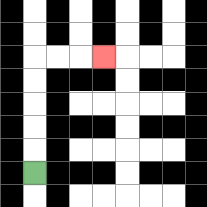{'start': '[1, 7]', 'end': '[4, 2]', 'path_directions': 'U,U,U,U,U,R,R,R', 'path_coordinates': '[[1, 7], [1, 6], [1, 5], [1, 4], [1, 3], [1, 2], [2, 2], [3, 2], [4, 2]]'}